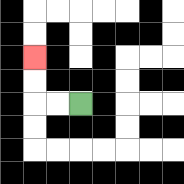{'start': '[3, 4]', 'end': '[1, 2]', 'path_directions': 'L,L,U,U', 'path_coordinates': '[[3, 4], [2, 4], [1, 4], [1, 3], [1, 2]]'}